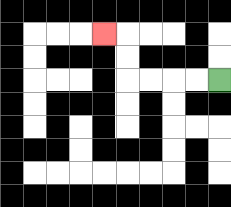{'start': '[9, 3]', 'end': '[4, 1]', 'path_directions': 'L,L,L,L,U,U,L', 'path_coordinates': '[[9, 3], [8, 3], [7, 3], [6, 3], [5, 3], [5, 2], [5, 1], [4, 1]]'}